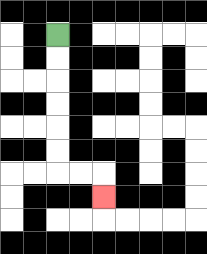{'start': '[2, 1]', 'end': '[4, 8]', 'path_directions': 'D,D,D,D,D,D,R,R,D', 'path_coordinates': '[[2, 1], [2, 2], [2, 3], [2, 4], [2, 5], [2, 6], [2, 7], [3, 7], [4, 7], [4, 8]]'}